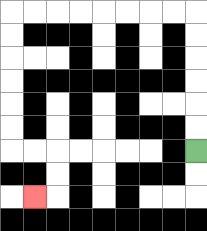{'start': '[8, 6]', 'end': '[1, 8]', 'path_directions': 'U,U,U,U,U,U,L,L,L,L,L,L,L,L,D,D,D,D,D,D,R,R,D,D,L', 'path_coordinates': '[[8, 6], [8, 5], [8, 4], [8, 3], [8, 2], [8, 1], [8, 0], [7, 0], [6, 0], [5, 0], [4, 0], [3, 0], [2, 0], [1, 0], [0, 0], [0, 1], [0, 2], [0, 3], [0, 4], [0, 5], [0, 6], [1, 6], [2, 6], [2, 7], [2, 8], [1, 8]]'}